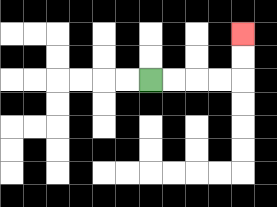{'start': '[6, 3]', 'end': '[10, 1]', 'path_directions': 'R,R,R,R,U,U', 'path_coordinates': '[[6, 3], [7, 3], [8, 3], [9, 3], [10, 3], [10, 2], [10, 1]]'}